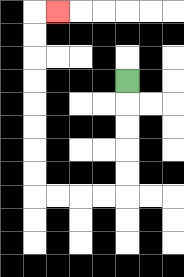{'start': '[5, 3]', 'end': '[2, 0]', 'path_directions': 'D,D,D,D,D,L,L,L,L,U,U,U,U,U,U,U,U,R', 'path_coordinates': '[[5, 3], [5, 4], [5, 5], [5, 6], [5, 7], [5, 8], [4, 8], [3, 8], [2, 8], [1, 8], [1, 7], [1, 6], [1, 5], [1, 4], [1, 3], [1, 2], [1, 1], [1, 0], [2, 0]]'}